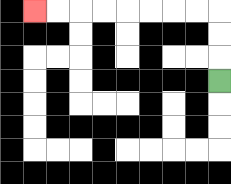{'start': '[9, 3]', 'end': '[1, 0]', 'path_directions': 'U,U,U,L,L,L,L,L,L,L,L', 'path_coordinates': '[[9, 3], [9, 2], [9, 1], [9, 0], [8, 0], [7, 0], [6, 0], [5, 0], [4, 0], [3, 0], [2, 0], [1, 0]]'}